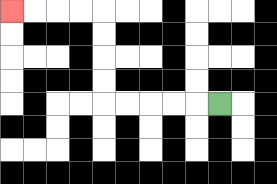{'start': '[9, 4]', 'end': '[0, 0]', 'path_directions': 'L,L,L,L,L,U,U,U,U,L,L,L,L', 'path_coordinates': '[[9, 4], [8, 4], [7, 4], [6, 4], [5, 4], [4, 4], [4, 3], [4, 2], [4, 1], [4, 0], [3, 0], [2, 0], [1, 0], [0, 0]]'}